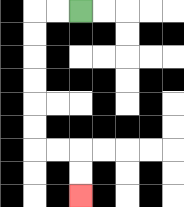{'start': '[3, 0]', 'end': '[3, 8]', 'path_directions': 'L,L,D,D,D,D,D,D,R,R,D,D', 'path_coordinates': '[[3, 0], [2, 0], [1, 0], [1, 1], [1, 2], [1, 3], [1, 4], [1, 5], [1, 6], [2, 6], [3, 6], [3, 7], [3, 8]]'}